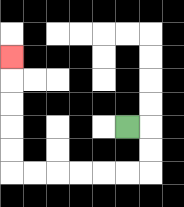{'start': '[5, 5]', 'end': '[0, 2]', 'path_directions': 'R,D,D,L,L,L,L,L,L,U,U,U,U,U', 'path_coordinates': '[[5, 5], [6, 5], [6, 6], [6, 7], [5, 7], [4, 7], [3, 7], [2, 7], [1, 7], [0, 7], [0, 6], [0, 5], [0, 4], [0, 3], [0, 2]]'}